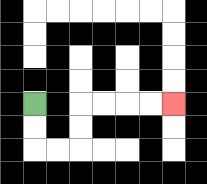{'start': '[1, 4]', 'end': '[7, 4]', 'path_directions': 'D,D,R,R,U,U,R,R,R,R', 'path_coordinates': '[[1, 4], [1, 5], [1, 6], [2, 6], [3, 6], [3, 5], [3, 4], [4, 4], [5, 4], [6, 4], [7, 4]]'}